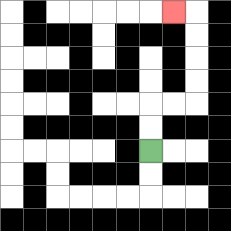{'start': '[6, 6]', 'end': '[7, 0]', 'path_directions': 'U,U,R,R,U,U,U,U,L', 'path_coordinates': '[[6, 6], [6, 5], [6, 4], [7, 4], [8, 4], [8, 3], [8, 2], [8, 1], [8, 0], [7, 0]]'}